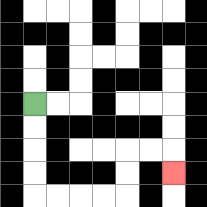{'start': '[1, 4]', 'end': '[7, 7]', 'path_directions': 'D,D,D,D,R,R,R,R,U,U,R,R,D', 'path_coordinates': '[[1, 4], [1, 5], [1, 6], [1, 7], [1, 8], [2, 8], [3, 8], [4, 8], [5, 8], [5, 7], [5, 6], [6, 6], [7, 6], [7, 7]]'}